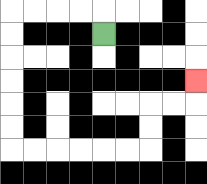{'start': '[4, 1]', 'end': '[8, 3]', 'path_directions': 'U,L,L,L,L,D,D,D,D,D,D,R,R,R,R,R,R,U,U,R,R,U', 'path_coordinates': '[[4, 1], [4, 0], [3, 0], [2, 0], [1, 0], [0, 0], [0, 1], [0, 2], [0, 3], [0, 4], [0, 5], [0, 6], [1, 6], [2, 6], [3, 6], [4, 6], [5, 6], [6, 6], [6, 5], [6, 4], [7, 4], [8, 4], [8, 3]]'}